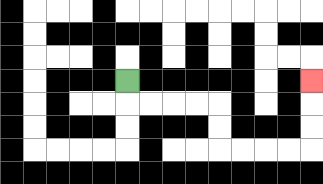{'start': '[5, 3]', 'end': '[13, 3]', 'path_directions': 'D,R,R,R,R,D,D,R,R,R,R,U,U,U', 'path_coordinates': '[[5, 3], [5, 4], [6, 4], [7, 4], [8, 4], [9, 4], [9, 5], [9, 6], [10, 6], [11, 6], [12, 6], [13, 6], [13, 5], [13, 4], [13, 3]]'}